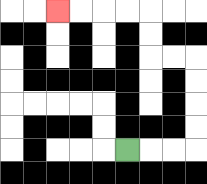{'start': '[5, 6]', 'end': '[2, 0]', 'path_directions': 'R,R,R,U,U,U,U,L,L,U,U,L,L,L,L', 'path_coordinates': '[[5, 6], [6, 6], [7, 6], [8, 6], [8, 5], [8, 4], [8, 3], [8, 2], [7, 2], [6, 2], [6, 1], [6, 0], [5, 0], [4, 0], [3, 0], [2, 0]]'}